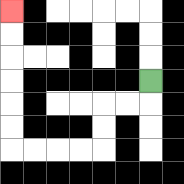{'start': '[6, 3]', 'end': '[0, 0]', 'path_directions': 'D,L,L,D,D,L,L,L,L,U,U,U,U,U,U', 'path_coordinates': '[[6, 3], [6, 4], [5, 4], [4, 4], [4, 5], [4, 6], [3, 6], [2, 6], [1, 6], [0, 6], [0, 5], [0, 4], [0, 3], [0, 2], [0, 1], [0, 0]]'}